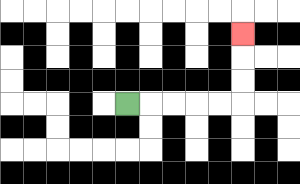{'start': '[5, 4]', 'end': '[10, 1]', 'path_directions': 'R,R,R,R,R,U,U,U', 'path_coordinates': '[[5, 4], [6, 4], [7, 4], [8, 4], [9, 4], [10, 4], [10, 3], [10, 2], [10, 1]]'}